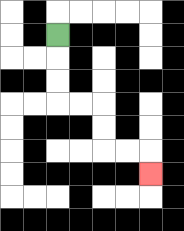{'start': '[2, 1]', 'end': '[6, 7]', 'path_directions': 'D,D,D,R,R,D,D,R,R,D', 'path_coordinates': '[[2, 1], [2, 2], [2, 3], [2, 4], [3, 4], [4, 4], [4, 5], [4, 6], [5, 6], [6, 6], [6, 7]]'}